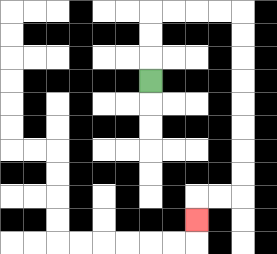{'start': '[6, 3]', 'end': '[8, 9]', 'path_directions': 'U,U,U,R,R,R,R,D,D,D,D,D,D,D,D,L,L,D', 'path_coordinates': '[[6, 3], [6, 2], [6, 1], [6, 0], [7, 0], [8, 0], [9, 0], [10, 0], [10, 1], [10, 2], [10, 3], [10, 4], [10, 5], [10, 6], [10, 7], [10, 8], [9, 8], [8, 8], [8, 9]]'}